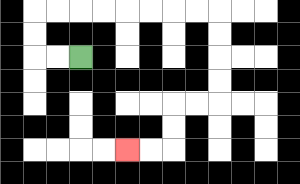{'start': '[3, 2]', 'end': '[5, 6]', 'path_directions': 'L,L,U,U,R,R,R,R,R,R,R,R,D,D,D,D,L,L,D,D,L,L', 'path_coordinates': '[[3, 2], [2, 2], [1, 2], [1, 1], [1, 0], [2, 0], [3, 0], [4, 0], [5, 0], [6, 0], [7, 0], [8, 0], [9, 0], [9, 1], [9, 2], [9, 3], [9, 4], [8, 4], [7, 4], [7, 5], [7, 6], [6, 6], [5, 6]]'}